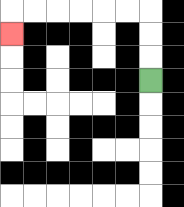{'start': '[6, 3]', 'end': '[0, 1]', 'path_directions': 'U,U,U,L,L,L,L,L,L,D', 'path_coordinates': '[[6, 3], [6, 2], [6, 1], [6, 0], [5, 0], [4, 0], [3, 0], [2, 0], [1, 0], [0, 0], [0, 1]]'}